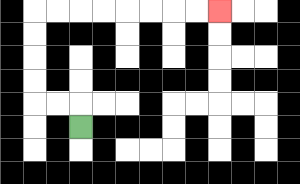{'start': '[3, 5]', 'end': '[9, 0]', 'path_directions': 'U,L,L,U,U,U,U,R,R,R,R,R,R,R,R', 'path_coordinates': '[[3, 5], [3, 4], [2, 4], [1, 4], [1, 3], [1, 2], [1, 1], [1, 0], [2, 0], [3, 0], [4, 0], [5, 0], [6, 0], [7, 0], [8, 0], [9, 0]]'}